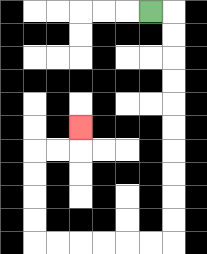{'start': '[6, 0]', 'end': '[3, 5]', 'path_directions': 'R,D,D,D,D,D,D,D,D,D,D,L,L,L,L,L,L,U,U,U,U,R,R,U', 'path_coordinates': '[[6, 0], [7, 0], [7, 1], [7, 2], [7, 3], [7, 4], [7, 5], [7, 6], [7, 7], [7, 8], [7, 9], [7, 10], [6, 10], [5, 10], [4, 10], [3, 10], [2, 10], [1, 10], [1, 9], [1, 8], [1, 7], [1, 6], [2, 6], [3, 6], [3, 5]]'}